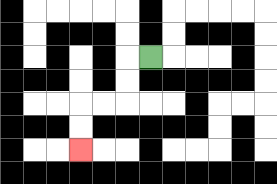{'start': '[6, 2]', 'end': '[3, 6]', 'path_directions': 'L,D,D,L,L,D,D', 'path_coordinates': '[[6, 2], [5, 2], [5, 3], [5, 4], [4, 4], [3, 4], [3, 5], [3, 6]]'}